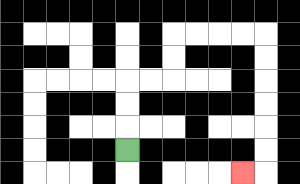{'start': '[5, 6]', 'end': '[10, 7]', 'path_directions': 'U,U,U,R,R,U,U,R,R,R,R,D,D,D,D,D,D,L', 'path_coordinates': '[[5, 6], [5, 5], [5, 4], [5, 3], [6, 3], [7, 3], [7, 2], [7, 1], [8, 1], [9, 1], [10, 1], [11, 1], [11, 2], [11, 3], [11, 4], [11, 5], [11, 6], [11, 7], [10, 7]]'}